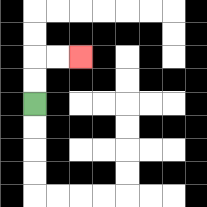{'start': '[1, 4]', 'end': '[3, 2]', 'path_directions': 'U,U,R,R', 'path_coordinates': '[[1, 4], [1, 3], [1, 2], [2, 2], [3, 2]]'}